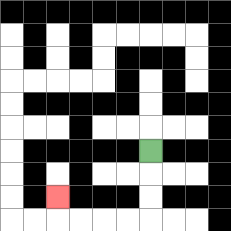{'start': '[6, 6]', 'end': '[2, 8]', 'path_directions': 'D,D,D,L,L,L,L,U', 'path_coordinates': '[[6, 6], [6, 7], [6, 8], [6, 9], [5, 9], [4, 9], [3, 9], [2, 9], [2, 8]]'}